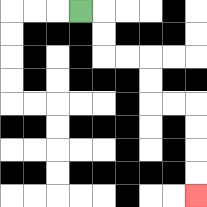{'start': '[3, 0]', 'end': '[8, 8]', 'path_directions': 'R,D,D,R,R,D,D,R,R,D,D,D,D', 'path_coordinates': '[[3, 0], [4, 0], [4, 1], [4, 2], [5, 2], [6, 2], [6, 3], [6, 4], [7, 4], [8, 4], [8, 5], [8, 6], [8, 7], [8, 8]]'}